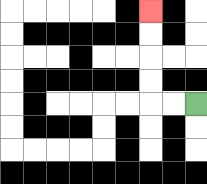{'start': '[8, 4]', 'end': '[6, 0]', 'path_directions': 'L,L,U,U,U,U', 'path_coordinates': '[[8, 4], [7, 4], [6, 4], [6, 3], [6, 2], [6, 1], [6, 0]]'}